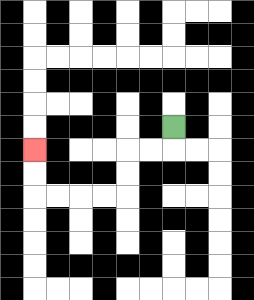{'start': '[7, 5]', 'end': '[1, 6]', 'path_directions': 'D,L,L,D,D,L,L,L,L,U,U', 'path_coordinates': '[[7, 5], [7, 6], [6, 6], [5, 6], [5, 7], [5, 8], [4, 8], [3, 8], [2, 8], [1, 8], [1, 7], [1, 6]]'}